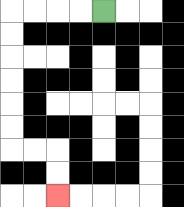{'start': '[4, 0]', 'end': '[2, 8]', 'path_directions': 'L,L,L,L,D,D,D,D,D,D,R,R,D,D', 'path_coordinates': '[[4, 0], [3, 0], [2, 0], [1, 0], [0, 0], [0, 1], [0, 2], [0, 3], [0, 4], [0, 5], [0, 6], [1, 6], [2, 6], [2, 7], [2, 8]]'}